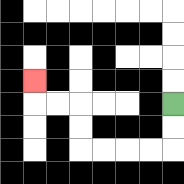{'start': '[7, 4]', 'end': '[1, 3]', 'path_directions': 'D,D,L,L,L,L,U,U,L,L,U', 'path_coordinates': '[[7, 4], [7, 5], [7, 6], [6, 6], [5, 6], [4, 6], [3, 6], [3, 5], [3, 4], [2, 4], [1, 4], [1, 3]]'}